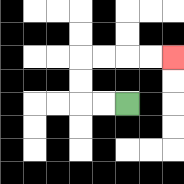{'start': '[5, 4]', 'end': '[7, 2]', 'path_directions': 'L,L,U,U,R,R,R,R', 'path_coordinates': '[[5, 4], [4, 4], [3, 4], [3, 3], [3, 2], [4, 2], [5, 2], [6, 2], [7, 2]]'}